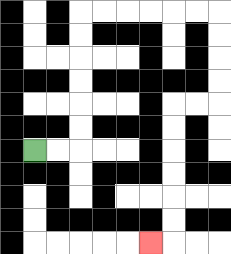{'start': '[1, 6]', 'end': '[6, 10]', 'path_directions': 'R,R,U,U,U,U,U,U,R,R,R,R,R,R,D,D,D,D,L,L,D,D,D,D,D,D,L', 'path_coordinates': '[[1, 6], [2, 6], [3, 6], [3, 5], [3, 4], [3, 3], [3, 2], [3, 1], [3, 0], [4, 0], [5, 0], [6, 0], [7, 0], [8, 0], [9, 0], [9, 1], [9, 2], [9, 3], [9, 4], [8, 4], [7, 4], [7, 5], [7, 6], [7, 7], [7, 8], [7, 9], [7, 10], [6, 10]]'}